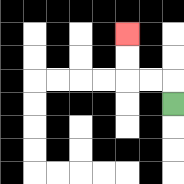{'start': '[7, 4]', 'end': '[5, 1]', 'path_directions': 'U,L,L,U,U', 'path_coordinates': '[[7, 4], [7, 3], [6, 3], [5, 3], [5, 2], [5, 1]]'}